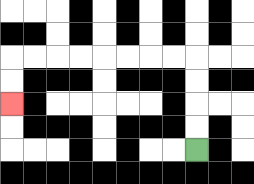{'start': '[8, 6]', 'end': '[0, 4]', 'path_directions': 'U,U,U,U,L,L,L,L,L,L,L,L,D,D', 'path_coordinates': '[[8, 6], [8, 5], [8, 4], [8, 3], [8, 2], [7, 2], [6, 2], [5, 2], [4, 2], [3, 2], [2, 2], [1, 2], [0, 2], [0, 3], [0, 4]]'}